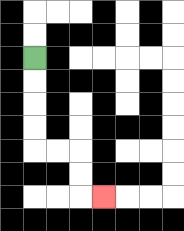{'start': '[1, 2]', 'end': '[4, 8]', 'path_directions': 'D,D,D,D,R,R,D,D,R', 'path_coordinates': '[[1, 2], [1, 3], [1, 4], [1, 5], [1, 6], [2, 6], [3, 6], [3, 7], [3, 8], [4, 8]]'}